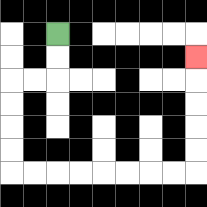{'start': '[2, 1]', 'end': '[8, 2]', 'path_directions': 'D,D,L,L,D,D,D,D,R,R,R,R,R,R,R,R,U,U,U,U,U', 'path_coordinates': '[[2, 1], [2, 2], [2, 3], [1, 3], [0, 3], [0, 4], [0, 5], [0, 6], [0, 7], [1, 7], [2, 7], [3, 7], [4, 7], [5, 7], [6, 7], [7, 7], [8, 7], [8, 6], [8, 5], [8, 4], [8, 3], [8, 2]]'}